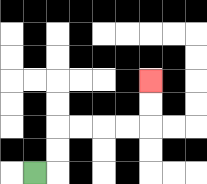{'start': '[1, 7]', 'end': '[6, 3]', 'path_directions': 'R,U,U,R,R,R,R,U,U', 'path_coordinates': '[[1, 7], [2, 7], [2, 6], [2, 5], [3, 5], [4, 5], [5, 5], [6, 5], [6, 4], [6, 3]]'}